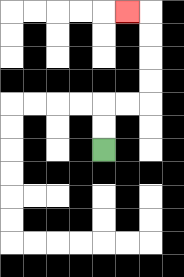{'start': '[4, 6]', 'end': '[5, 0]', 'path_directions': 'U,U,R,R,U,U,U,U,L', 'path_coordinates': '[[4, 6], [4, 5], [4, 4], [5, 4], [6, 4], [6, 3], [6, 2], [6, 1], [6, 0], [5, 0]]'}